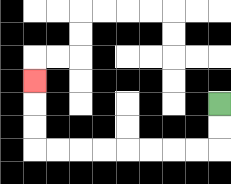{'start': '[9, 4]', 'end': '[1, 3]', 'path_directions': 'D,D,L,L,L,L,L,L,L,L,U,U,U', 'path_coordinates': '[[9, 4], [9, 5], [9, 6], [8, 6], [7, 6], [6, 6], [5, 6], [4, 6], [3, 6], [2, 6], [1, 6], [1, 5], [1, 4], [1, 3]]'}